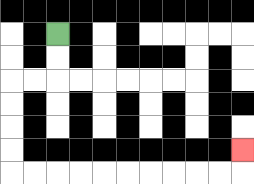{'start': '[2, 1]', 'end': '[10, 6]', 'path_directions': 'D,D,L,L,D,D,D,D,R,R,R,R,R,R,R,R,R,R,U', 'path_coordinates': '[[2, 1], [2, 2], [2, 3], [1, 3], [0, 3], [0, 4], [0, 5], [0, 6], [0, 7], [1, 7], [2, 7], [3, 7], [4, 7], [5, 7], [6, 7], [7, 7], [8, 7], [9, 7], [10, 7], [10, 6]]'}